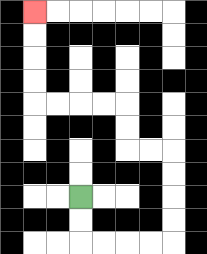{'start': '[3, 8]', 'end': '[1, 0]', 'path_directions': 'D,D,R,R,R,R,U,U,U,U,L,L,U,U,L,L,L,L,U,U,U,U', 'path_coordinates': '[[3, 8], [3, 9], [3, 10], [4, 10], [5, 10], [6, 10], [7, 10], [7, 9], [7, 8], [7, 7], [7, 6], [6, 6], [5, 6], [5, 5], [5, 4], [4, 4], [3, 4], [2, 4], [1, 4], [1, 3], [1, 2], [1, 1], [1, 0]]'}